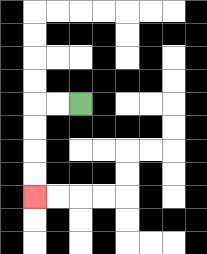{'start': '[3, 4]', 'end': '[1, 8]', 'path_directions': 'L,L,D,D,D,D', 'path_coordinates': '[[3, 4], [2, 4], [1, 4], [1, 5], [1, 6], [1, 7], [1, 8]]'}